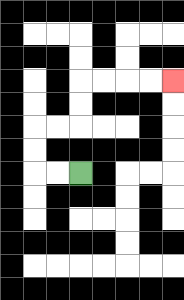{'start': '[3, 7]', 'end': '[7, 3]', 'path_directions': 'L,L,U,U,R,R,U,U,R,R,R,R', 'path_coordinates': '[[3, 7], [2, 7], [1, 7], [1, 6], [1, 5], [2, 5], [3, 5], [3, 4], [3, 3], [4, 3], [5, 3], [6, 3], [7, 3]]'}